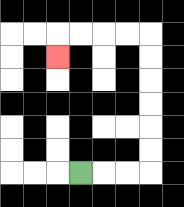{'start': '[3, 7]', 'end': '[2, 2]', 'path_directions': 'R,R,R,U,U,U,U,U,U,L,L,L,L,D', 'path_coordinates': '[[3, 7], [4, 7], [5, 7], [6, 7], [6, 6], [6, 5], [6, 4], [6, 3], [6, 2], [6, 1], [5, 1], [4, 1], [3, 1], [2, 1], [2, 2]]'}